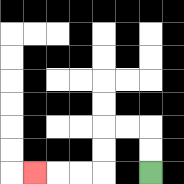{'start': '[6, 7]', 'end': '[1, 7]', 'path_directions': 'U,U,L,L,D,D,L,L,L', 'path_coordinates': '[[6, 7], [6, 6], [6, 5], [5, 5], [4, 5], [4, 6], [4, 7], [3, 7], [2, 7], [1, 7]]'}